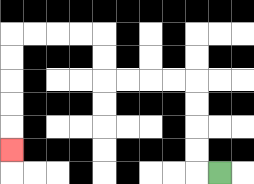{'start': '[9, 7]', 'end': '[0, 6]', 'path_directions': 'L,U,U,U,U,L,L,L,L,U,U,L,L,L,L,D,D,D,D,D', 'path_coordinates': '[[9, 7], [8, 7], [8, 6], [8, 5], [8, 4], [8, 3], [7, 3], [6, 3], [5, 3], [4, 3], [4, 2], [4, 1], [3, 1], [2, 1], [1, 1], [0, 1], [0, 2], [0, 3], [0, 4], [0, 5], [0, 6]]'}